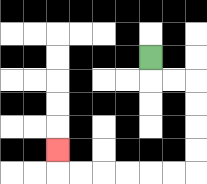{'start': '[6, 2]', 'end': '[2, 6]', 'path_directions': 'D,R,R,D,D,D,D,L,L,L,L,L,L,U', 'path_coordinates': '[[6, 2], [6, 3], [7, 3], [8, 3], [8, 4], [8, 5], [8, 6], [8, 7], [7, 7], [6, 7], [5, 7], [4, 7], [3, 7], [2, 7], [2, 6]]'}